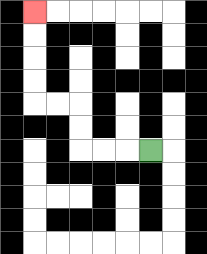{'start': '[6, 6]', 'end': '[1, 0]', 'path_directions': 'L,L,L,U,U,L,L,U,U,U,U', 'path_coordinates': '[[6, 6], [5, 6], [4, 6], [3, 6], [3, 5], [3, 4], [2, 4], [1, 4], [1, 3], [1, 2], [1, 1], [1, 0]]'}